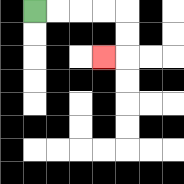{'start': '[1, 0]', 'end': '[4, 2]', 'path_directions': 'R,R,R,R,D,D,L', 'path_coordinates': '[[1, 0], [2, 0], [3, 0], [4, 0], [5, 0], [5, 1], [5, 2], [4, 2]]'}